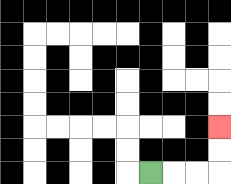{'start': '[6, 7]', 'end': '[9, 5]', 'path_directions': 'R,R,R,U,U', 'path_coordinates': '[[6, 7], [7, 7], [8, 7], [9, 7], [9, 6], [9, 5]]'}